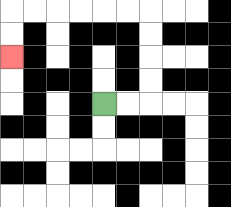{'start': '[4, 4]', 'end': '[0, 2]', 'path_directions': 'R,R,U,U,U,U,L,L,L,L,L,L,D,D', 'path_coordinates': '[[4, 4], [5, 4], [6, 4], [6, 3], [6, 2], [6, 1], [6, 0], [5, 0], [4, 0], [3, 0], [2, 0], [1, 0], [0, 0], [0, 1], [0, 2]]'}